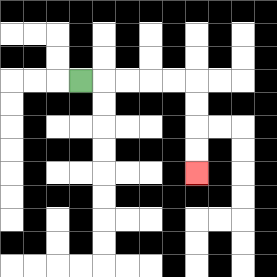{'start': '[3, 3]', 'end': '[8, 7]', 'path_directions': 'R,R,R,R,R,D,D,D,D', 'path_coordinates': '[[3, 3], [4, 3], [5, 3], [6, 3], [7, 3], [8, 3], [8, 4], [8, 5], [8, 6], [8, 7]]'}